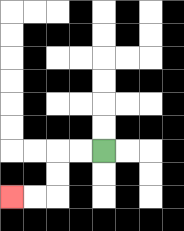{'start': '[4, 6]', 'end': '[0, 8]', 'path_directions': 'L,L,D,D,L,L', 'path_coordinates': '[[4, 6], [3, 6], [2, 6], [2, 7], [2, 8], [1, 8], [0, 8]]'}